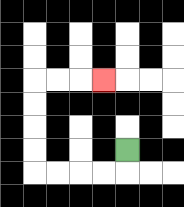{'start': '[5, 6]', 'end': '[4, 3]', 'path_directions': 'D,L,L,L,L,U,U,U,U,R,R,R', 'path_coordinates': '[[5, 6], [5, 7], [4, 7], [3, 7], [2, 7], [1, 7], [1, 6], [1, 5], [1, 4], [1, 3], [2, 3], [3, 3], [4, 3]]'}